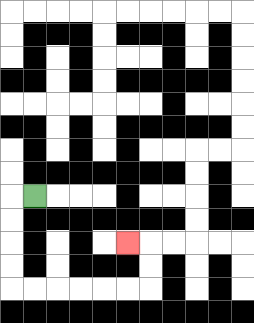{'start': '[1, 8]', 'end': '[5, 10]', 'path_directions': 'L,D,D,D,D,R,R,R,R,R,R,U,U,L', 'path_coordinates': '[[1, 8], [0, 8], [0, 9], [0, 10], [0, 11], [0, 12], [1, 12], [2, 12], [3, 12], [4, 12], [5, 12], [6, 12], [6, 11], [6, 10], [5, 10]]'}